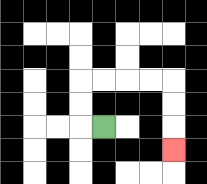{'start': '[4, 5]', 'end': '[7, 6]', 'path_directions': 'L,U,U,R,R,R,R,D,D,D', 'path_coordinates': '[[4, 5], [3, 5], [3, 4], [3, 3], [4, 3], [5, 3], [6, 3], [7, 3], [7, 4], [7, 5], [7, 6]]'}